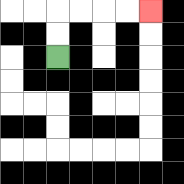{'start': '[2, 2]', 'end': '[6, 0]', 'path_directions': 'U,U,R,R,R,R', 'path_coordinates': '[[2, 2], [2, 1], [2, 0], [3, 0], [4, 0], [5, 0], [6, 0]]'}